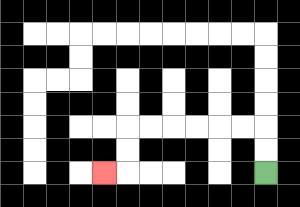{'start': '[11, 7]', 'end': '[4, 7]', 'path_directions': 'U,U,L,L,L,L,L,L,D,D,L', 'path_coordinates': '[[11, 7], [11, 6], [11, 5], [10, 5], [9, 5], [8, 5], [7, 5], [6, 5], [5, 5], [5, 6], [5, 7], [4, 7]]'}